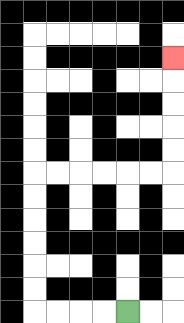{'start': '[5, 13]', 'end': '[7, 2]', 'path_directions': 'L,L,L,L,U,U,U,U,U,U,R,R,R,R,R,R,U,U,U,U,U', 'path_coordinates': '[[5, 13], [4, 13], [3, 13], [2, 13], [1, 13], [1, 12], [1, 11], [1, 10], [1, 9], [1, 8], [1, 7], [2, 7], [3, 7], [4, 7], [5, 7], [6, 7], [7, 7], [7, 6], [7, 5], [7, 4], [7, 3], [7, 2]]'}